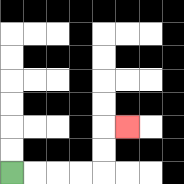{'start': '[0, 7]', 'end': '[5, 5]', 'path_directions': 'R,R,R,R,U,U,R', 'path_coordinates': '[[0, 7], [1, 7], [2, 7], [3, 7], [4, 7], [4, 6], [4, 5], [5, 5]]'}